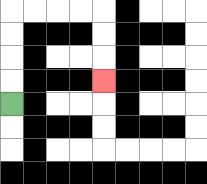{'start': '[0, 4]', 'end': '[4, 3]', 'path_directions': 'U,U,U,U,R,R,R,R,D,D,D', 'path_coordinates': '[[0, 4], [0, 3], [0, 2], [0, 1], [0, 0], [1, 0], [2, 0], [3, 0], [4, 0], [4, 1], [4, 2], [4, 3]]'}